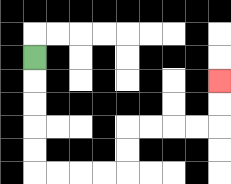{'start': '[1, 2]', 'end': '[9, 3]', 'path_directions': 'D,D,D,D,D,R,R,R,R,U,U,R,R,R,R,U,U', 'path_coordinates': '[[1, 2], [1, 3], [1, 4], [1, 5], [1, 6], [1, 7], [2, 7], [3, 7], [4, 7], [5, 7], [5, 6], [5, 5], [6, 5], [7, 5], [8, 5], [9, 5], [9, 4], [9, 3]]'}